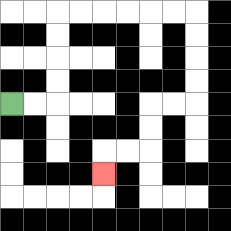{'start': '[0, 4]', 'end': '[4, 7]', 'path_directions': 'R,R,U,U,U,U,R,R,R,R,R,R,D,D,D,D,L,L,D,D,L,L,D', 'path_coordinates': '[[0, 4], [1, 4], [2, 4], [2, 3], [2, 2], [2, 1], [2, 0], [3, 0], [4, 0], [5, 0], [6, 0], [7, 0], [8, 0], [8, 1], [8, 2], [8, 3], [8, 4], [7, 4], [6, 4], [6, 5], [6, 6], [5, 6], [4, 6], [4, 7]]'}